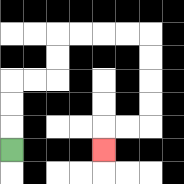{'start': '[0, 6]', 'end': '[4, 6]', 'path_directions': 'U,U,U,R,R,U,U,R,R,R,R,D,D,D,D,L,L,D', 'path_coordinates': '[[0, 6], [0, 5], [0, 4], [0, 3], [1, 3], [2, 3], [2, 2], [2, 1], [3, 1], [4, 1], [5, 1], [6, 1], [6, 2], [6, 3], [6, 4], [6, 5], [5, 5], [4, 5], [4, 6]]'}